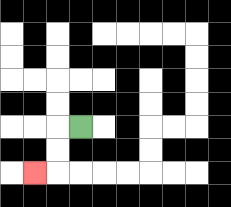{'start': '[3, 5]', 'end': '[1, 7]', 'path_directions': 'L,D,D,L', 'path_coordinates': '[[3, 5], [2, 5], [2, 6], [2, 7], [1, 7]]'}